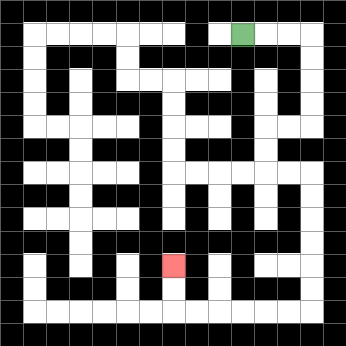{'start': '[10, 1]', 'end': '[7, 11]', 'path_directions': 'R,R,R,D,D,D,D,L,L,D,D,R,R,D,D,D,D,D,D,L,L,L,L,L,L,U,U', 'path_coordinates': '[[10, 1], [11, 1], [12, 1], [13, 1], [13, 2], [13, 3], [13, 4], [13, 5], [12, 5], [11, 5], [11, 6], [11, 7], [12, 7], [13, 7], [13, 8], [13, 9], [13, 10], [13, 11], [13, 12], [13, 13], [12, 13], [11, 13], [10, 13], [9, 13], [8, 13], [7, 13], [7, 12], [7, 11]]'}